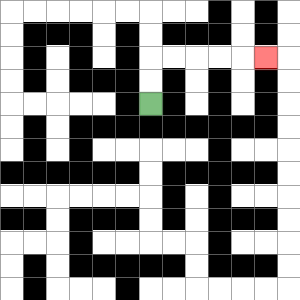{'start': '[6, 4]', 'end': '[11, 2]', 'path_directions': 'U,U,R,R,R,R,R', 'path_coordinates': '[[6, 4], [6, 3], [6, 2], [7, 2], [8, 2], [9, 2], [10, 2], [11, 2]]'}